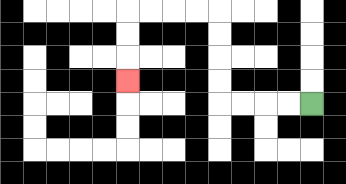{'start': '[13, 4]', 'end': '[5, 3]', 'path_directions': 'L,L,L,L,U,U,U,U,L,L,L,L,D,D,D', 'path_coordinates': '[[13, 4], [12, 4], [11, 4], [10, 4], [9, 4], [9, 3], [9, 2], [9, 1], [9, 0], [8, 0], [7, 0], [6, 0], [5, 0], [5, 1], [5, 2], [5, 3]]'}